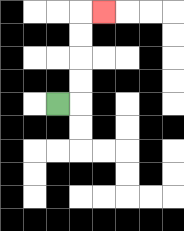{'start': '[2, 4]', 'end': '[4, 0]', 'path_directions': 'R,U,U,U,U,R', 'path_coordinates': '[[2, 4], [3, 4], [3, 3], [3, 2], [3, 1], [3, 0], [4, 0]]'}